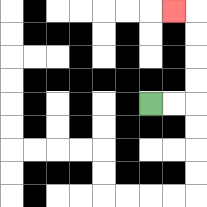{'start': '[6, 4]', 'end': '[7, 0]', 'path_directions': 'R,R,U,U,U,U,L', 'path_coordinates': '[[6, 4], [7, 4], [8, 4], [8, 3], [8, 2], [8, 1], [8, 0], [7, 0]]'}